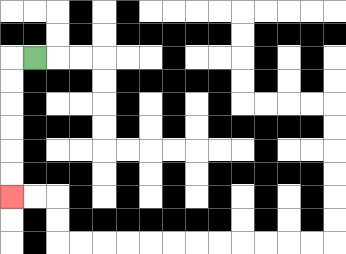{'start': '[1, 2]', 'end': '[0, 8]', 'path_directions': 'L,D,D,D,D,D,D', 'path_coordinates': '[[1, 2], [0, 2], [0, 3], [0, 4], [0, 5], [0, 6], [0, 7], [0, 8]]'}